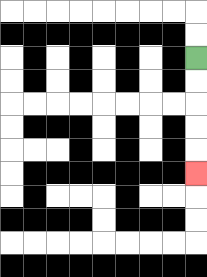{'start': '[8, 2]', 'end': '[8, 7]', 'path_directions': 'D,D,D,D,D', 'path_coordinates': '[[8, 2], [8, 3], [8, 4], [8, 5], [8, 6], [8, 7]]'}